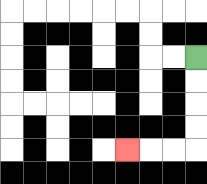{'start': '[8, 2]', 'end': '[5, 6]', 'path_directions': 'D,D,D,D,L,L,L', 'path_coordinates': '[[8, 2], [8, 3], [8, 4], [8, 5], [8, 6], [7, 6], [6, 6], [5, 6]]'}